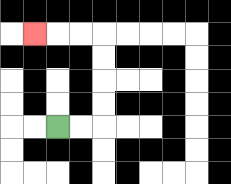{'start': '[2, 5]', 'end': '[1, 1]', 'path_directions': 'R,R,U,U,U,U,L,L,L', 'path_coordinates': '[[2, 5], [3, 5], [4, 5], [4, 4], [4, 3], [4, 2], [4, 1], [3, 1], [2, 1], [1, 1]]'}